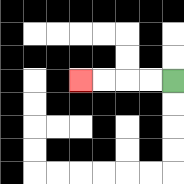{'start': '[7, 3]', 'end': '[3, 3]', 'path_directions': 'L,L,L,L', 'path_coordinates': '[[7, 3], [6, 3], [5, 3], [4, 3], [3, 3]]'}